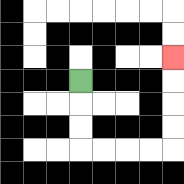{'start': '[3, 3]', 'end': '[7, 2]', 'path_directions': 'D,D,D,R,R,R,R,U,U,U,U', 'path_coordinates': '[[3, 3], [3, 4], [3, 5], [3, 6], [4, 6], [5, 6], [6, 6], [7, 6], [7, 5], [7, 4], [7, 3], [7, 2]]'}